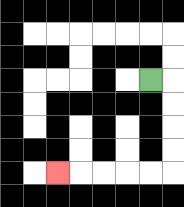{'start': '[6, 3]', 'end': '[2, 7]', 'path_directions': 'R,D,D,D,D,L,L,L,L,L', 'path_coordinates': '[[6, 3], [7, 3], [7, 4], [7, 5], [7, 6], [7, 7], [6, 7], [5, 7], [4, 7], [3, 7], [2, 7]]'}